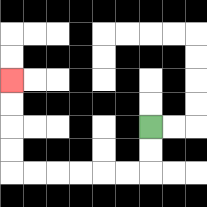{'start': '[6, 5]', 'end': '[0, 3]', 'path_directions': 'D,D,L,L,L,L,L,L,U,U,U,U', 'path_coordinates': '[[6, 5], [6, 6], [6, 7], [5, 7], [4, 7], [3, 7], [2, 7], [1, 7], [0, 7], [0, 6], [0, 5], [0, 4], [0, 3]]'}